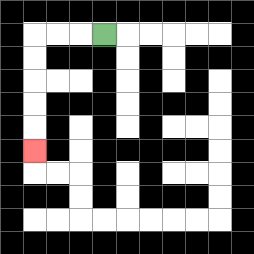{'start': '[4, 1]', 'end': '[1, 6]', 'path_directions': 'L,L,L,D,D,D,D,D', 'path_coordinates': '[[4, 1], [3, 1], [2, 1], [1, 1], [1, 2], [1, 3], [1, 4], [1, 5], [1, 6]]'}